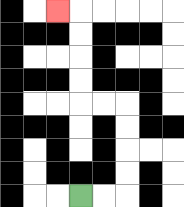{'start': '[3, 8]', 'end': '[2, 0]', 'path_directions': 'R,R,U,U,U,U,L,L,U,U,U,U,L', 'path_coordinates': '[[3, 8], [4, 8], [5, 8], [5, 7], [5, 6], [5, 5], [5, 4], [4, 4], [3, 4], [3, 3], [3, 2], [3, 1], [3, 0], [2, 0]]'}